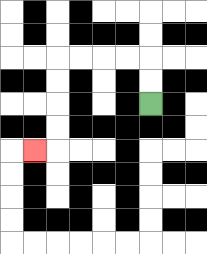{'start': '[6, 4]', 'end': '[1, 6]', 'path_directions': 'U,U,L,L,L,L,D,D,D,D,L', 'path_coordinates': '[[6, 4], [6, 3], [6, 2], [5, 2], [4, 2], [3, 2], [2, 2], [2, 3], [2, 4], [2, 5], [2, 6], [1, 6]]'}